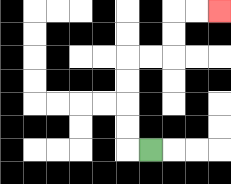{'start': '[6, 6]', 'end': '[9, 0]', 'path_directions': 'L,U,U,U,U,R,R,U,U,R,R', 'path_coordinates': '[[6, 6], [5, 6], [5, 5], [5, 4], [5, 3], [5, 2], [6, 2], [7, 2], [7, 1], [7, 0], [8, 0], [9, 0]]'}